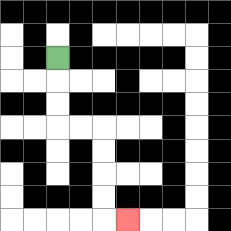{'start': '[2, 2]', 'end': '[5, 9]', 'path_directions': 'D,D,D,R,R,D,D,D,D,R', 'path_coordinates': '[[2, 2], [2, 3], [2, 4], [2, 5], [3, 5], [4, 5], [4, 6], [4, 7], [4, 8], [4, 9], [5, 9]]'}